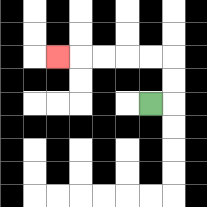{'start': '[6, 4]', 'end': '[2, 2]', 'path_directions': 'R,U,U,L,L,L,L,L', 'path_coordinates': '[[6, 4], [7, 4], [7, 3], [7, 2], [6, 2], [5, 2], [4, 2], [3, 2], [2, 2]]'}